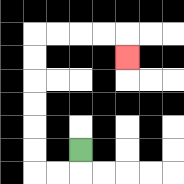{'start': '[3, 6]', 'end': '[5, 2]', 'path_directions': 'D,L,L,U,U,U,U,U,U,R,R,R,R,D', 'path_coordinates': '[[3, 6], [3, 7], [2, 7], [1, 7], [1, 6], [1, 5], [1, 4], [1, 3], [1, 2], [1, 1], [2, 1], [3, 1], [4, 1], [5, 1], [5, 2]]'}